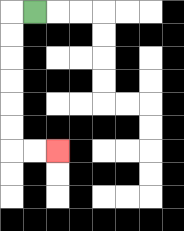{'start': '[1, 0]', 'end': '[2, 6]', 'path_directions': 'L,D,D,D,D,D,D,R,R', 'path_coordinates': '[[1, 0], [0, 0], [0, 1], [0, 2], [0, 3], [0, 4], [0, 5], [0, 6], [1, 6], [2, 6]]'}